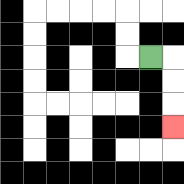{'start': '[6, 2]', 'end': '[7, 5]', 'path_directions': 'R,D,D,D', 'path_coordinates': '[[6, 2], [7, 2], [7, 3], [7, 4], [7, 5]]'}